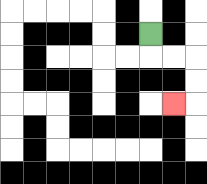{'start': '[6, 1]', 'end': '[7, 4]', 'path_directions': 'D,R,R,D,D,L', 'path_coordinates': '[[6, 1], [6, 2], [7, 2], [8, 2], [8, 3], [8, 4], [7, 4]]'}